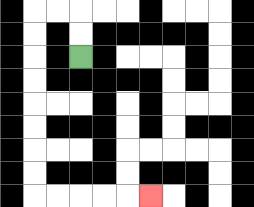{'start': '[3, 2]', 'end': '[6, 8]', 'path_directions': 'U,U,L,L,D,D,D,D,D,D,D,D,R,R,R,R,R', 'path_coordinates': '[[3, 2], [3, 1], [3, 0], [2, 0], [1, 0], [1, 1], [1, 2], [1, 3], [1, 4], [1, 5], [1, 6], [1, 7], [1, 8], [2, 8], [3, 8], [4, 8], [5, 8], [6, 8]]'}